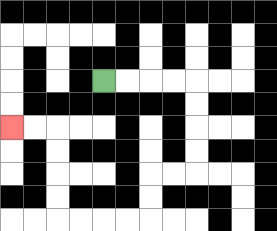{'start': '[4, 3]', 'end': '[0, 5]', 'path_directions': 'R,R,R,R,D,D,D,D,L,L,D,D,L,L,L,L,U,U,U,U,L,L', 'path_coordinates': '[[4, 3], [5, 3], [6, 3], [7, 3], [8, 3], [8, 4], [8, 5], [8, 6], [8, 7], [7, 7], [6, 7], [6, 8], [6, 9], [5, 9], [4, 9], [3, 9], [2, 9], [2, 8], [2, 7], [2, 6], [2, 5], [1, 5], [0, 5]]'}